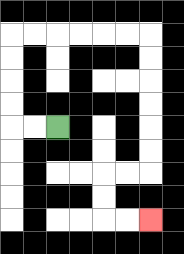{'start': '[2, 5]', 'end': '[6, 9]', 'path_directions': 'L,L,U,U,U,U,R,R,R,R,R,R,D,D,D,D,D,D,L,L,D,D,R,R', 'path_coordinates': '[[2, 5], [1, 5], [0, 5], [0, 4], [0, 3], [0, 2], [0, 1], [1, 1], [2, 1], [3, 1], [4, 1], [5, 1], [6, 1], [6, 2], [6, 3], [6, 4], [6, 5], [6, 6], [6, 7], [5, 7], [4, 7], [4, 8], [4, 9], [5, 9], [6, 9]]'}